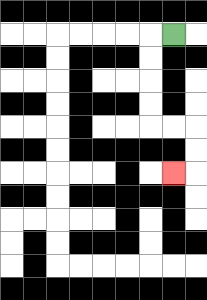{'start': '[7, 1]', 'end': '[7, 7]', 'path_directions': 'L,D,D,D,D,R,R,D,D,L', 'path_coordinates': '[[7, 1], [6, 1], [6, 2], [6, 3], [6, 4], [6, 5], [7, 5], [8, 5], [8, 6], [8, 7], [7, 7]]'}